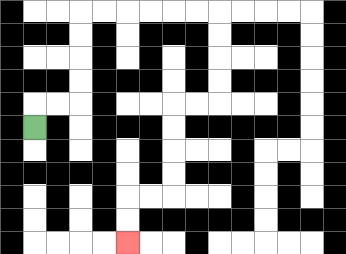{'start': '[1, 5]', 'end': '[5, 10]', 'path_directions': 'U,R,R,U,U,U,U,R,R,R,R,R,R,D,D,D,D,L,L,D,D,D,D,L,L,D,D', 'path_coordinates': '[[1, 5], [1, 4], [2, 4], [3, 4], [3, 3], [3, 2], [3, 1], [3, 0], [4, 0], [5, 0], [6, 0], [7, 0], [8, 0], [9, 0], [9, 1], [9, 2], [9, 3], [9, 4], [8, 4], [7, 4], [7, 5], [7, 6], [7, 7], [7, 8], [6, 8], [5, 8], [5, 9], [5, 10]]'}